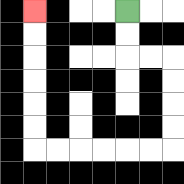{'start': '[5, 0]', 'end': '[1, 0]', 'path_directions': 'D,D,R,R,D,D,D,D,L,L,L,L,L,L,U,U,U,U,U,U', 'path_coordinates': '[[5, 0], [5, 1], [5, 2], [6, 2], [7, 2], [7, 3], [7, 4], [7, 5], [7, 6], [6, 6], [5, 6], [4, 6], [3, 6], [2, 6], [1, 6], [1, 5], [1, 4], [1, 3], [1, 2], [1, 1], [1, 0]]'}